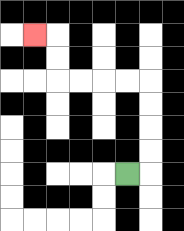{'start': '[5, 7]', 'end': '[1, 1]', 'path_directions': 'R,U,U,U,U,L,L,L,L,U,U,L', 'path_coordinates': '[[5, 7], [6, 7], [6, 6], [6, 5], [6, 4], [6, 3], [5, 3], [4, 3], [3, 3], [2, 3], [2, 2], [2, 1], [1, 1]]'}